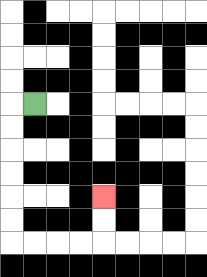{'start': '[1, 4]', 'end': '[4, 8]', 'path_directions': 'L,D,D,D,D,D,D,R,R,R,R,U,U', 'path_coordinates': '[[1, 4], [0, 4], [0, 5], [0, 6], [0, 7], [0, 8], [0, 9], [0, 10], [1, 10], [2, 10], [3, 10], [4, 10], [4, 9], [4, 8]]'}